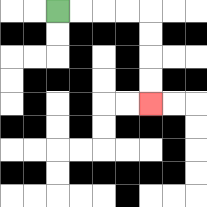{'start': '[2, 0]', 'end': '[6, 4]', 'path_directions': 'R,R,R,R,D,D,D,D', 'path_coordinates': '[[2, 0], [3, 0], [4, 0], [5, 0], [6, 0], [6, 1], [6, 2], [6, 3], [6, 4]]'}